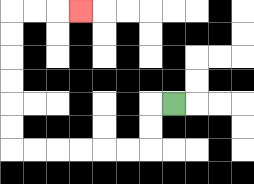{'start': '[7, 4]', 'end': '[3, 0]', 'path_directions': 'L,D,D,L,L,L,L,L,L,U,U,U,U,U,U,R,R,R', 'path_coordinates': '[[7, 4], [6, 4], [6, 5], [6, 6], [5, 6], [4, 6], [3, 6], [2, 6], [1, 6], [0, 6], [0, 5], [0, 4], [0, 3], [0, 2], [0, 1], [0, 0], [1, 0], [2, 0], [3, 0]]'}